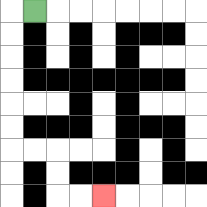{'start': '[1, 0]', 'end': '[4, 8]', 'path_directions': 'L,D,D,D,D,D,D,R,R,D,D,R,R', 'path_coordinates': '[[1, 0], [0, 0], [0, 1], [0, 2], [0, 3], [0, 4], [0, 5], [0, 6], [1, 6], [2, 6], [2, 7], [2, 8], [3, 8], [4, 8]]'}